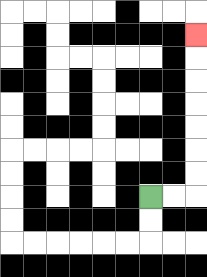{'start': '[6, 8]', 'end': '[8, 1]', 'path_directions': 'R,R,U,U,U,U,U,U,U', 'path_coordinates': '[[6, 8], [7, 8], [8, 8], [8, 7], [8, 6], [8, 5], [8, 4], [8, 3], [8, 2], [8, 1]]'}